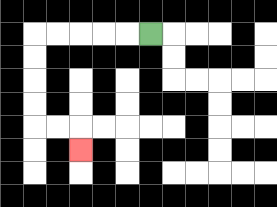{'start': '[6, 1]', 'end': '[3, 6]', 'path_directions': 'L,L,L,L,L,D,D,D,D,R,R,D', 'path_coordinates': '[[6, 1], [5, 1], [4, 1], [3, 1], [2, 1], [1, 1], [1, 2], [1, 3], [1, 4], [1, 5], [2, 5], [3, 5], [3, 6]]'}